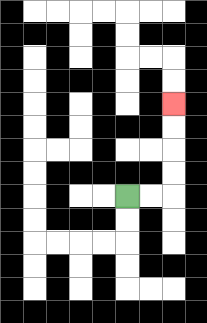{'start': '[5, 8]', 'end': '[7, 4]', 'path_directions': 'R,R,U,U,U,U', 'path_coordinates': '[[5, 8], [6, 8], [7, 8], [7, 7], [7, 6], [7, 5], [7, 4]]'}